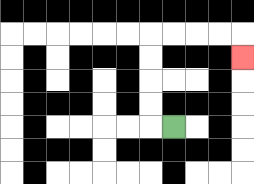{'start': '[7, 5]', 'end': '[10, 2]', 'path_directions': 'L,U,U,U,U,R,R,R,R,D', 'path_coordinates': '[[7, 5], [6, 5], [6, 4], [6, 3], [6, 2], [6, 1], [7, 1], [8, 1], [9, 1], [10, 1], [10, 2]]'}